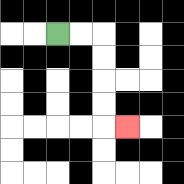{'start': '[2, 1]', 'end': '[5, 5]', 'path_directions': 'R,R,D,D,D,D,R', 'path_coordinates': '[[2, 1], [3, 1], [4, 1], [4, 2], [4, 3], [4, 4], [4, 5], [5, 5]]'}